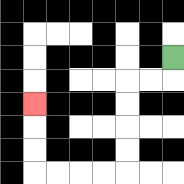{'start': '[7, 2]', 'end': '[1, 4]', 'path_directions': 'D,L,L,D,D,D,D,L,L,L,L,U,U,U', 'path_coordinates': '[[7, 2], [7, 3], [6, 3], [5, 3], [5, 4], [5, 5], [5, 6], [5, 7], [4, 7], [3, 7], [2, 7], [1, 7], [1, 6], [1, 5], [1, 4]]'}